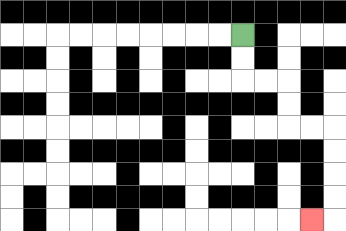{'start': '[10, 1]', 'end': '[13, 9]', 'path_directions': 'D,D,R,R,D,D,R,R,D,D,D,D,L', 'path_coordinates': '[[10, 1], [10, 2], [10, 3], [11, 3], [12, 3], [12, 4], [12, 5], [13, 5], [14, 5], [14, 6], [14, 7], [14, 8], [14, 9], [13, 9]]'}